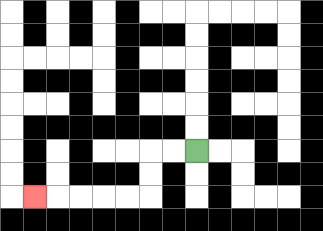{'start': '[8, 6]', 'end': '[1, 8]', 'path_directions': 'L,L,D,D,L,L,L,L,L', 'path_coordinates': '[[8, 6], [7, 6], [6, 6], [6, 7], [6, 8], [5, 8], [4, 8], [3, 8], [2, 8], [1, 8]]'}